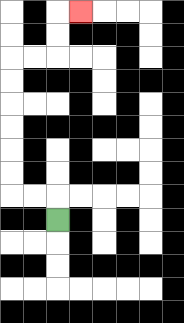{'start': '[2, 9]', 'end': '[3, 0]', 'path_directions': 'U,L,L,U,U,U,U,U,U,R,R,U,U,R', 'path_coordinates': '[[2, 9], [2, 8], [1, 8], [0, 8], [0, 7], [0, 6], [0, 5], [0, 4], [0, 3], [0, 2], [1, 2], [2, 2], [2, 1], [2, 0], [3, 0]]'}